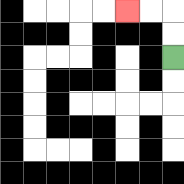{'start': '[7, 2]', 'end': '[5, 0]', 'path_directions': 'U,U,L,L', 'path_coordinates': '[[7, 2], [7, 1], [7, 0], [6, 0], [5, 0]]'}